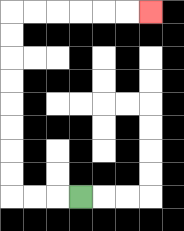{'start': '[3, 8]', 'end': '[6, 0]', 'path_directions': 'L,L,L,U,U,U,U,U,U,U,U,R,R,R,R,R,R', 'path_coordinates': '[[3, 8], [2, 8], [1, 8], [0, 8], [0, 7], [0, 6], [0, 5], [0, 4], [0, 3], [0, 2], [0, 1], [0, 0], [1, 0], [2, 0], [3, 0], [4, 0], [5, 0], [6, 0]]'}